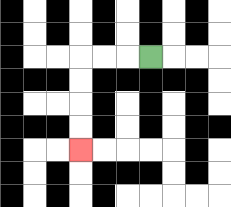{'start': '[6, 2]', 'end': '[3, 6]', 'path_directions': 'L,L,L,D,D,D,D', 'path_coordinates': '[[6, 2], [5, 2], [4, 2], [3, 2], [3, 3], [3, 4], [3, 5], [3, 6]]'}